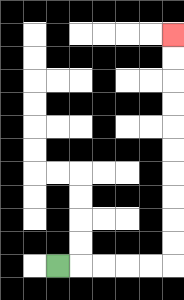{'start': '[2, 11]', 'end': '[7, 1]', 'path_directions': 'R,R,R,R,R,U,U,U,U,U,U,U,U,U,U', 'path_coordinates': '[[2, 11], [3, 11], [4, 11], [5, 11], [6, 11], [7, 11], [7, 10], [7, 9], [7, 8], [7, 7], [7, 6], [7, 5], [7, 4], [7, 3], [7, 2], [7, 1]]'}